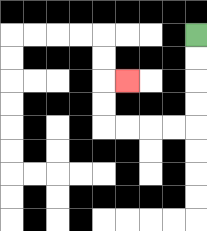{'start': '[8, 1]', 'end': '[5, 3]', 'path_directions': 'D,D,D,D,L,L,L,L,U,U,R', 'path_coordinates': '[[8, 1], [8, 2], [8, 3], [8, 4], [8, 5], [7, 5], [6, 5], [5, 5], [4, 5], [4, 4], [4, 3], [5, 3]]'}